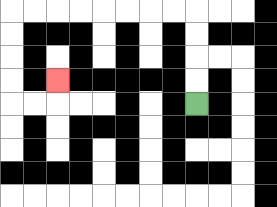{'start': '[8, 4]', 'end': '[2, 3]', 'path_directions': 'U,U,U,U,L,L,L,L,L,L,L,L,D,D,D,D,R,R,U', 'path_coordinates': '[[8, 4], [8, 3], [8, 2], [8, 1], [8, 0], [7, 0], [6, 0], [5, 0], [4, 0], [3, 0], [2, 0], [1, 0], [0, 0], [0, 1], [0, 2], [0, 3], [0, 4], [1, 4], [2, 4], [2, 3]]'}